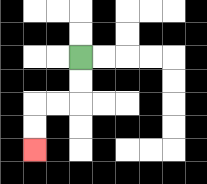{'start': '[3, 2]', 'end': '[1, 6]', 'path_directions': 'D,D,L,L,D,D', 'path_coordinates': '[[3, 2], [3, 3], [3, 4], [2, 4], [1, 4], [1, 5], [1, 6]]'}